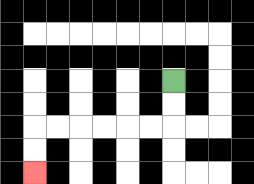{'start': '[7, 3]', 'end': '[1, 7]', 'path_directions': 'D,D,L,L,L,L,L,L,D,D', 'path_coordinates': '[[7, 3], [7, 4], [7, 5], [6, 5], [5, 5], [4, 5], [3, 5], [2, 5], [1, 5], [1, 6], [1, 7]]'}